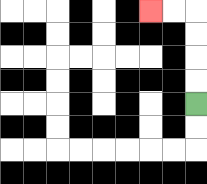{'start': '[8, 4]', 'end': '[6, 0]', 'path_directions': 'U,U,U,U,L,L', 'path_coordinates': '[[8, 4], [8, 3], [8, 2], [8, 1], [8, 0], [7, 0], [6, 0]]'}